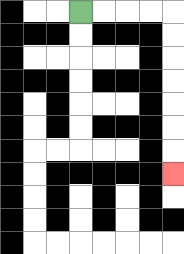{'start': '[3, 0]', 'end': '[7, 7]', 'path_directions': 'R,R,R,R,D,D,D,D,D,D,D', 'path_coordinates': '[[3, 0], [4, 0], [5, 0], [6, 0], [7, 0], [7, 1], [7, 2], [7, 3], [7, 4], [7, 5], [7, 6], [7, 7]]'}